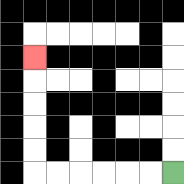{'start': '[7, 7]', 'end': '[1, 2]', 'path_directions': 'L,L,L,L,L,L,U,U,U,U,U', 'path_coordinates': '[[7, 7], [6, 7], [5, 7], [4, 7], [3, 7], [2, 7], [1, 7], [1, 6], [1, 5], [1, 4], [1, 3], [1, 2]]'}